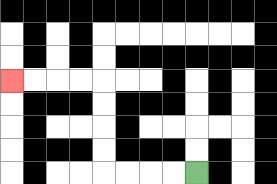{'start': '[8, 7]', 'end': '[0, 3]', 'path_directions': 'L,L,L,L,U,U,U,U,L,L,L,L', 'path_coordinates': '[[8, 7], [7, 7], [6, 7], [5, 7], [4, 7], [4, 6], [4, 5], [4, 4], [4, 3], [3, 3], [2, 3], [1, 3], [0, 3]]'}